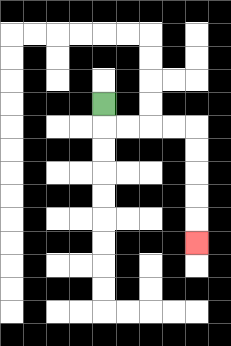{'start': '[4, 4]', 'end': '[8, 10]', 'path_directions': 'D,R,R,R,R,D,D,D,D,D', 'path_coordinates': '[[4, 4], [4, 5], [5, 5], [6, 5], [7, 5], [8, 5], [8, 6], [8, 7], [8, 8], [8, 9], [8, 10]]'}